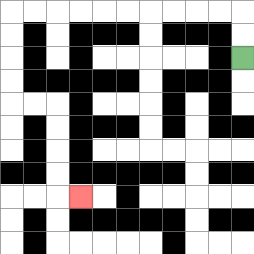{'start': '[10, 2]', 'end': '[3, 8]', 'path_directions': 'U,U,L,L,L,L,L,L,L,L,L,L,D,D,D,D,R,R,D,D,D,D,R', 'path_coordinates': '[[10, 2], [10, 1], [10, 0], [9, 0], [8, 0], [7, 0], [6, 0], [5, 0], [4, 0], [3, 0], [2, 0], [1, 0], [0, 0], [0, 1], [0, 2], [0, 3], [0, 4], [1, 4], [2, 4], [2, 5], [2, 6], [2, 7], [2, 8], [3, 8]]'}